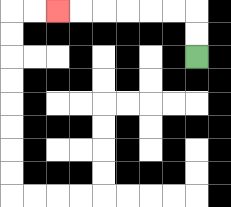{'start': '[8, 2]', 'end': '[2, 0]', 'path_directions': 'U,U,L,L,L,L,L,L', 'path_coordinates': '[[8, 2], [8, 1], [8, 0], [7, 0], [6, 0], [5, 0], [4, 0], [3, 0], [2, 0]]'}